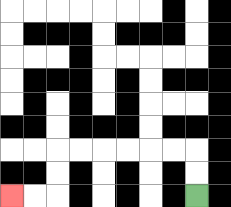{'start': '[8, 8]', 'end': '[0, 8]', 'path_directions': 'U,U,L,L,L,L,L,L,D,D,L,L', 'path_coordinates': '[[8, 8], [8, 7], [8, 6], [7, 6], [6, 6], [5, 6], [4, 6], [3, 6], [2, 6], [2, 7], [2, 8], [1, 8], [0, 8]]'}